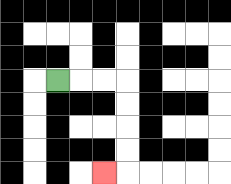{'start': '[2, 3]', 'end': '[4, 7]', 'path_directions': 'R,R,R,D,D,D,D,L', 'path_coordinates': '[[2, 3], [3, 3], [4, 3], [5, 3], [5, 4], [5, 5], [5, 6], [5, 7], [4, 7]]'}